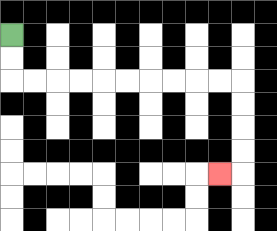{'start': '[0, 1]', 'end': '[9, 7]', 'path_directions': 'D,D,R,R,R,R,R,R,R,R,R,R,D,D,D,D,L', 'path_coordinates': '[[0, 1], [0, 2], [0, 3], [1, 3], [2, 3], [3, 3], [4, 3], [5, 3], [6, 3], [7, 3], [8, 3], [9, 3], [10, 3], [10, 4], [10, 5], [10, 6], [10, 7], [9, 7]]'}